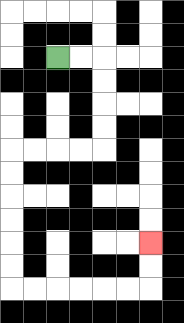{'start': '[2, 2]', 'end': '[6, 10]', 'path_directions': 'R,R,D,D,D,D,L,L,L,L,D,D,D,D,D,D,R,R,R,R,R,R,U,U', 'path_coordinates': '[[2, 2], [3, 2], [4, 2], [4, 3], [4, 4], [4, 5], [4, 6], [3, 6], [2, 6], [1, 6], [0, 6], [0, 7], [0, 8], [0, 9], [0, 10], [0, 11], [0, 12], [1, 12], [2, 12], [3, 12], [4, 12], [5, 12], [6, 12], [6, 11], [6, 10]]'}